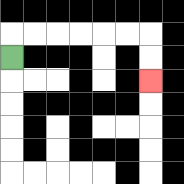{'start': '[0, 2]', 'end': '[6, 3]', 'path_directions': 'U,R,R,R,R,R,R,D,D', 'path_coordinates': '[[0, 2], [0, 1], [1, 1], [2, 1], [3, 1], [4, 1], [5, 1], [6, 1], [6, 2], [6, 3]]'}